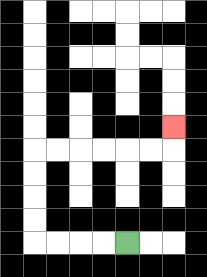{'start': '[5, 10]', 'end': '[7, 5]', 'path_directions': 'L,L,L,L,U,U,U,U,R,R,R,R,R,R,U', 'path_coordinates': '[[5, 10], [4, 10], [3, 10], [2, 10], [1, 10], [1, 9], [1, 8], [1, 7], [1, 6], [2, 6], [3, 6], [4, 6], [5, 6], [6, 6], [7, 6], [7, 5]]'}